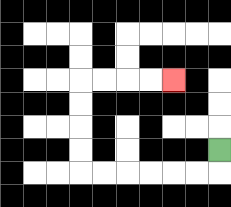{'start': '[9, 6]', 'end': '[7, 3]', 'path_directions': 'D,L,L,L,L,L,L,U,U,U,U,R,R,R,R', 'path_coordinates': '[[9, 6], [9, 7], [8, 7], [7, 7], [6, 7], [5, 7], [4, 7], [3, 7], [3, 6], [3, 5], [3, 4], [3, 3], [4, 3], [5, 3], [6, 3], [7, 3]]'}